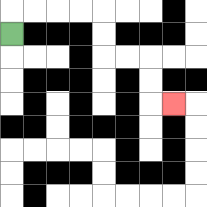{'start': '[0, 1]', 'end': '[7, 4]', 'path_directions': 'U,R,R,R,R,D,D,R,R,D,D,R', 'path_coordinates': '[[0, 1], [0, 0], [1, 0], [2, 0], [3, 0], [4, 0], [4, 1], [4, 2], [5, 2], [6, 2], [6, 3], [6, 4], [7, 4]]'}